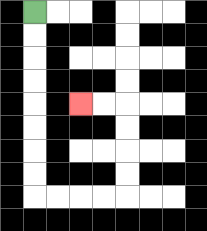{'start': '[1, 0]', 'end': '[3, 4]', 'path_directions': 'D,D,D,D,D,D,D,D,R,R,R,R,U,U,U,U,L,L', 'path_coordinates': '[[1, 0], [1, 1], [1, 2], [1, 3], [1, 4], [1, 5], [1, 6], [1, 7], [1, 8], [2, 8], [3, 8], [4, 8], [5, 8], [5, 7], [5, 6], [5, 5], [5, 4], [4, 4], [3, 4]]'}